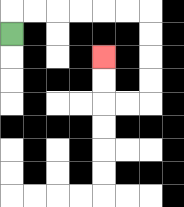{'start': '[0, 1]', 'end': '[4, 2]', 'path_directions': 'U,R,R,R,R,R,R,D,D,D,D,L,L,U,U', 'path_coordinates': '[[0, 1], [0, 0], [1, 0], [2, 0], [3, 0], [4, 0], [5, 0], [6, 0], [6, 1], [6, 2], [6, 3], [6, 4], [5, 4], [4, 4], [4, 3], [4, 2]]'}